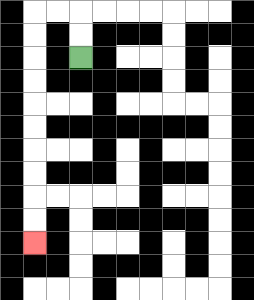{'start': '[3, 2]', 'end': '[1, 10]', 'path_directions': 'U,U,L,L,D,D,D,D,D,D,D,D,D,D', 'path_coordinates': '[[3, 2], [3, 1], [3, 0], [2, 0], [1, 0], [1, 1], [1, 2], [1, 3], [1, 4], [1, 5], [1, 6], [1, 7], [1, 8], [1, 9], [1, 10]]'}